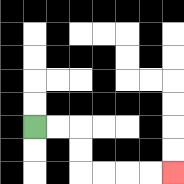{'start': '[1, 5]', 'end': '[7, 7]', 'path_directions': 'R,R,D,D,R,R,R,R', 'path_coordinates': '[[1, 5], [2, 5], [3, 5], [3, 6], [3, 7], [4, 7], [5, 7], [6, 7], [7, 7]]'}